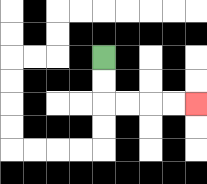{'start': '[4, 2]', 'end': '[8, 4]', 'path_directions': 'D,D,R,R,R,R', 'path_coordinates': '[[4, 2], [4, 3], [4, 4], [5, 4], [6, 4], [7, 4], [8, 4]]'}